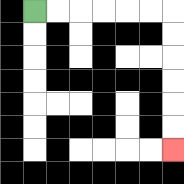{'start': '[1, 0]', 'end': '[7, 6]', 'path_directions': 'R,R,R,R,R,R,D,D,D,D,D,D', 'path_coordinates': '[[1, 0], [2, 0], [3, 0], [4, 0], [5, 0], [6, 0], [7, 0], [7, 1], [7, 2], [7, 3], [7, 4], [7, 5], [7, 6]]'}